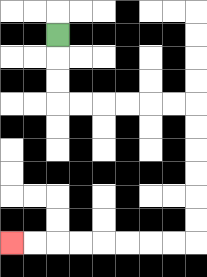{'start': '[2, 1]', 'end': '[0, 10]', 'path_directions': 'D,D,D,R,R,R,R,R,R,D,D,D,D,D,D,L,L,L,L,L,L,L,L', 'path_coordinates': '[[2, 1], [2, 2], [2, 3], [2, 4], [3, 4], [4, 4], [5, 4], [6, 4], [7, 4], [8, 4], [8, 5], [8, 6], [8, 7], [8, 8], [8, 9], [8, 10], [7, 10], [6, 10], [5, 10], [4, 10], [3, 10], [2, 10], [1, 10], [0, 10]]'}